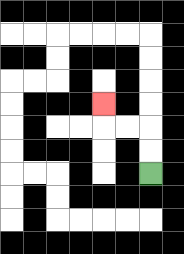{'start': '[6, 7]', 'end': '[4, 4]', 'path_directions': 'U,U,L,L,U', 'path_coordinates': '[[6, 7], [6, 6], [6, 5], [5, 5], [4, 5], [4, 4]]'}